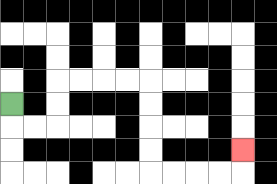{'start': '[0, 4]', 'end': '[10, 6]', 'path_directions': 'D,R,R,U,U,R,R,R,R,D,D,D,D,R,R,R,R,U', 'path_coordinates': '[[0, 4], [0, 5], [1, 5], [2, 5], [2, 4], [2, 3], [3, 3], [4, 3], [5, 3], [6, 3], [6, 4], [6, 5], [6, 6], [6, 7], [7, 7], [8, 7], [9, 7], [10, 7], [10, 6]]'}